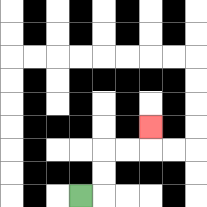{'start': '[3, 8]', 'end': '[6, 5]', 'path_directions': 'R,U,U,R,R,U', 'path_coordinates': '[[3, 8], [4, 8], [4, 7], [4, 6], [5, 6], [6, 6], [6, 5]]'}